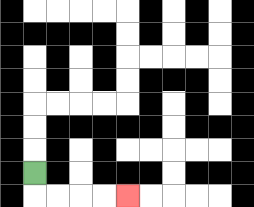{'start': '[1, 7]', 'end': '[5, 8]', 'path_directions': 'D,R,R,R,R', 'path_coordinates': '[[1, 7], [1, 8], [2, 8], [3, 8], [4, 8], [5, 8]]'}